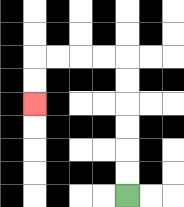{'start': '[5, 8]', 'end': '[1, 4]', 'path_directions': 'U,U,U,U,U,U,L,L,L,L,D,D', 'path_coordinates': '[[5, 8], [5, 7], [5, 6], [5, 5], [5, 4], [5, 3], [5, 2], [4, 2], [3, 2], [2, 2], [1, 2], [1, 3], [1, 4]]'}